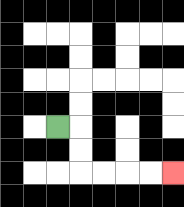{'start': '[2, 5]', 'end': '[7, 7]', 'path_directions': 'R,D,D,R,R,R,R', 'path_coordinates': '[[2, 5], [3, 5], [3, 6], [3, 7], [4, 7], [5, 7], [6, 7], [7, 7]]'}